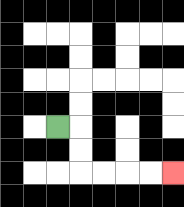{'start': '[2, 5]', 'end': '[7, 7]', 'path_directions': 'R,D,D,R,R,R,R', 'path_coordinates': '[[2, 5], [3, 5], [3, 6], [3, 7], [4, 7], [5, 7], [6, 7], [7, 7]]'}